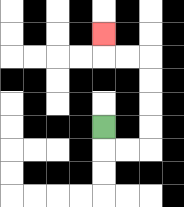{'start': '[4, 5]', 'end': '[4, 1]', 'path_directions': 'D,R,R,U,U,U,U,L,L,U', 'path_coordinates': '[[4, 5], [4, 6], [5, 6], [6, 6], [6, 5], [6, 4], [6, 3], [6, 2], [5, 2], [4, 2], [4, 1]]'}